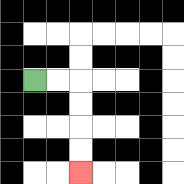{'start': '[1, 3]', 'end': '[3, 7]', 'path_directions': 'R,R,D,D,D,D', 'path_coordinates': '[[1, 3], [2, 3], [3, 3], [3, 4], [3, 5], [3, 6], [3, 7]]'}